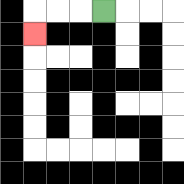{'start': '[4, 0]', 'end': '[1, 1]', 'path_directions': 'L,L,L,D', 'path_coordinates': '[[4, 0], [3, 0], [2, 0], [1, 0], [1, 1]]'}